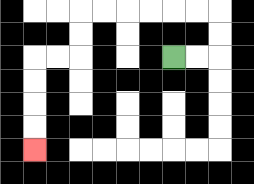{'start': '[7, 2]', 'end': '[1, 6]', 'path_directions': 'R,R,U,U,L,L,L,L,L,L,D,D,L,L,D,D,D,D', 'path_coordinates': '[[7, 2], [8, 2], [9, 2], [9, 1], [9, 0], [8, 0], [7, 0], [6, 0], [5, 0], [4, 0], [3, 0], [3, 1], [3, 2], [2, 2], [1, 2], [1, 3], [1, 4], [1, 5], [1, 6]]'}